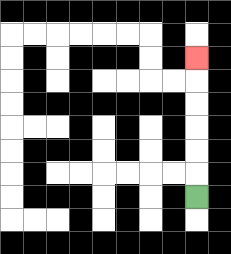{'start': '[8, 8]', 'end': '[8, 2]', 'path_directions': 'U,U,U,U,U,U', 'path_coordinates': '[[8, 8], [8, 7], [8, 6], [8, 5], [8, 4], [8, 3], [8, 2]]'}